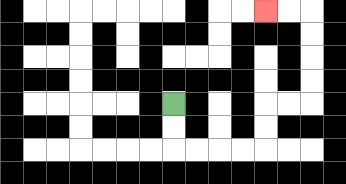{'start': '[7, 4]', 'end': '[11, 0]', 'path_directions': 'D,D,R,R,R,R,U,U,R,R,U,U,U,U,L,L', 'path_coordinates': '[[7, 4], [7, 5], [7, 6], [8, 6], [9, 6], [10, 6], [11, 6], [11, 5], [11, 4], [12, 4], [13, 4], [13, 3], [13, 2], [13, 1], [13, 0], [12, 0], [11, 0]]'}